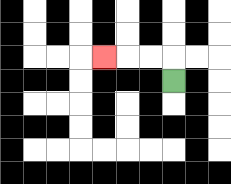{'start': '[7, 3]', 'end': '[4, 2]', 'path_directions': 'U,L,L,L', 'path_coordinates': '[[7, 3], [7, 2], [6, 2], [5, 2], [4, 2]]'}